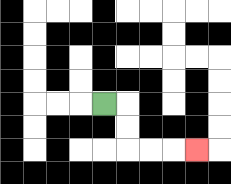{'start': '[4, 4]', 'end': '[8, 6]', 'path_directions': 'R,D,D,R,R,R', 'path_coordinates': '[[4, 4], [5, 4], [5, 5], [5, 6], [6, 6], [7, 6], [8, 6]]'}